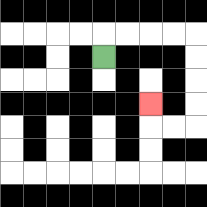{'start': '[4, 2]', 'end': '[6, 4]', 'path_directions': 'U,R,R,R,R,D,D,D,D,L,L,U', 'path_coordinates': '[[4, 2], [4, 1], [5, 1], [6, 1], [7, 1], [8, 1], [8, 2], [8, 3], [8, 4], [8, 5], [7, 5], [6, 5], [6, 4]]'}